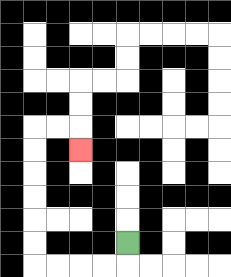{'start': '[5, 10]', 'end': '[3, 6]', 'path_directions': 'D,L,L,L,L,U,U,U,U,U,U,R,R,D', 'path_coordinates': '[[5, 10], [5, 11], [4, 11], [3, 11], [2, 11], [1, 11], [1, 10], [1, 9], [1, 8], [1, 7], [1, 6], [1, 5], [2, 5], [3, 5], [3, 6]]'}